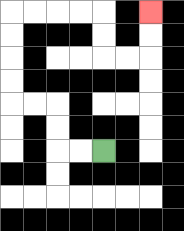{'start': '[4, 6]', 'end': '[6, 0]', 'path_directions': 'L,L,U,U,L,L,U,U,U,U,R,R,R,R,D,D,R,R,U,U', 'path_coordinates': '[[4, 6], [3, 6], [2, 6], [2, 5], [2, 4], [1, 4], [0, 4], [0, 3], [0, 2], [0, 1], [0, 0], [1, 0], [2, 0], [3, 0], [4, 0], [4, 1], [4, 2], [5, 2], [6, 2], [6, 1], [6, 0]]'}